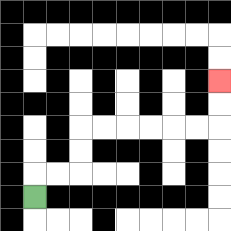{'start': '[1, 8]', 'end': '[9, 3]', 'path_directions': 'U,R,R,U,U,R,R,R,R,R,R,U,U', 'path_coordinates': '[[1, 8], [1, 7], [2, 7], [3, 7], [3, 6], [3, 5], [4, 5], [5, 5], [6, 5], [7, 5], [8, 5], [9, 5], [9, 4], [9, 3]]'}